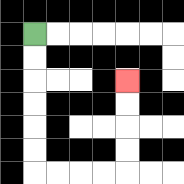{'start': '[1, 1]', 'end': '[5, 3]', 'path_directions': 'D,D,D,D,D,D,R,R,R,R,U,U,U,U', 'path_coordinates': '[[1, 1], [1, 2], [1, 3], [1, 4], [1, 5], [1, 6], [1, 7], [2, 7], [3, 7], [4, 7], [5, 7], [5, 6], [5, 5], [5, 4], [5, 3]]'}